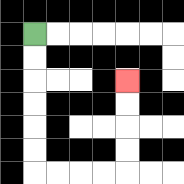{'start': '[1, 1]', 'end': '[5, 3]', 'path_directions': 'D,D,D,D,D,D,R,R,R,R,U,U,U,U', 'path_coordinates': '[[1, 1], [1, 2], [1, 3], [1, 4], [1, 5], [1, 6], [1, 7], [2, 7], [3, 7], [4, 7], [5, 7], [5, 6], [5, 5], [5, 4], [5, 3]]'}